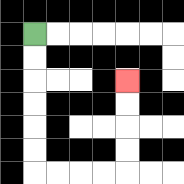{'start': '[1, 1]', 'end': '[5, 3]', 'path_directions': 'D,D,D,D,D,D,R,R,R,R,U,U,U,U', 'path_coordinates': '[[1, 1], [1, 2], [1, 3], [1, 4], [1, 5], [1, 6], [1, 7], [2, 7], [3, 7], [4, 7], [5, 7], [5, 6], [5, 5], [5, 4], [5, 3]]'}